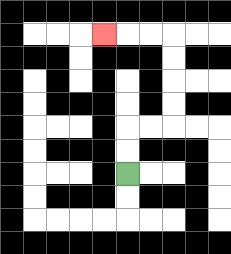{'start': '[5, 7]', 'end': '[4, 1]', 'path_directions': 'U,U,R,R,U,U,U,U,L,L,L', 'path_coordinates': '[[5, 7], [5, 6], [5, 5], [6, 5], [7, 5], [7, 4], [7, 3], [7, 2], [7, 1], [6, 1], [5, 1], [4, 1]]'}